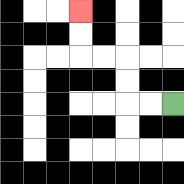{'start': '[7, 4]', 'end': '[3, 0]', 'path_directions': 'L,L,U,U,L,L,U,U', 'path_coordinates': '[[7, 4], [6, 4], [5, 4], [5, 3], [5, 2], [4, 2], [3, 2], [3, 1], [3, 0]]'}